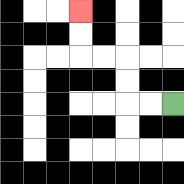{'start': '[7, 4]', 'end': '[3, 0]', 'path_directions': 'L,L,U,U,L,L,U,U', 'path_coordinates': '[[7, 4], [6, 4], [5, 4], [5, 3], [5, 2], [4, 2], [3, 2], [3, 1], [3, 0]]'}